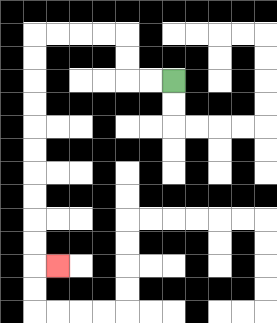{'start': '[7, 3]', 'end': '[2, 11]', 'path_directions': 'L,L,U,U,L,L,L,L,D,D,D,D,D,D,D,D,D,D,R', 'path_coordinates': '[[7, 3], [6, 3], [5, 3], [5, 2], [5, 1], [4, 1], [3, 1], [2, 1], [1, 1], [1, 2], [1, 3], [1, 4], [1, 5], [1, 6], [1, 7], [1, 8], [1, 9], [1, 10], [1, 11], [2, 11]]'}